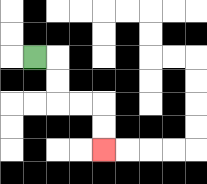{'start': '[1, 2]', 'end': '[4, 6]', 'path_directions': 'R,D,D,R,R,D,D', 'path_coordinates': '[[1, 2], [2, 2], [2, 3], [2, 4], [3, 4], [4, 4], [4, 5], [4, 6]]'}